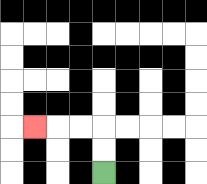{'start': '[4, 7]', 'end': '[1, 5]', 'path_directions': 'U,U,L,L,L', 'path_coordinates': '[[4, 7], [4, 6], [4, 5], [3, 5], [2, 5], [1, 5]]'}